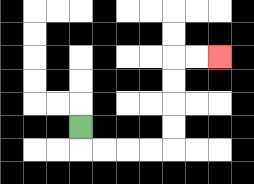{'start': '[3, 5]', 'end': '[9, 2]', 'path_directions': 'D,R,R,R,R,U,U,U,U,R,R', 'path_coordinates': '[[3, 5], [3, 6], [4, 6], [5, 6], [6, 6], [7, 6], [7, 5], [7, 4], [7, 3], [7, 2], [8, 2], [9, 2]]'}